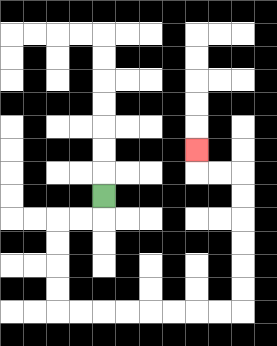{'start': '[4, 8]', 'end': '[8, 6]', 'path_directions': 'D,L,L,D,D,D,D,R,R,R,R,R,R,R,R,U,U,U,U,U,U,L,L,U', 'path_coordinates': '[[4, 8], [4, 9], [3, 9], [2, 9], [2, 10], [2, 11], [2, 12], [2, 13], [3, 13], [4, 13], [5, 13], [6, 13], [7, 13], [8, 13], [9, 13], [10, 13], [10, 12], [10, 11], [10, 10], [10, 9], [10, 8], [10, 7], [9, 7], [8, 7], [8, 6]]'}